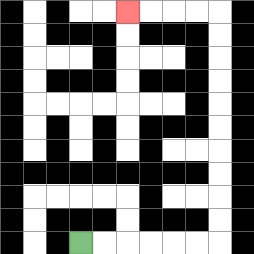{'start': '[3, 10]', 'end': '[5, 0]', 'path_directions': 'R,R,R,R,R,R,U,U,U,U,U,U,U,U,U,U,L,L,L,L', 'path_coordinates': '[[3, 10], [4, 10], [5, 10], [6, 10], [7, 10], [8, 10], [9, 10], [9, 9], [9, 8], [9, 7], [9, 6], [9, 5], [9, 4], [9, 3], [9, 2], [9, 1], [9, 0], [8, 0], [7, 0], [6, 0], [5, 0]]'}